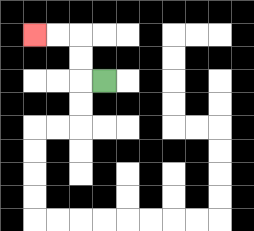{'start': '[4, 3]', 'end': '[1, 1]', 'path_directions': 'L,U,U,L,L', 'path_coordinates': '[[4, 3], [3, 3], [3, 2], [3, 1], [2, 1], [1, 1]]'}